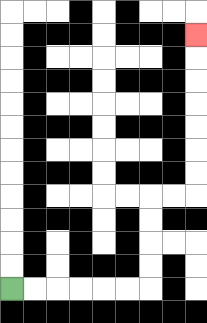{'start': '[0, 12]', 'end': '[8, 1]', 'path_directions': 'R,R,R,R,R,R,U,U,U,U,R,R,U,U,U,U,U,U,U', 'path_coordinates': '[[0, 12], [1, 12], [2, 12], [3, 12], [4, 12], [5, 12], [6, 12], [6, 11], [6, 10], [6, 9], [6, 8], [7, 8], [8, 8], [8, 7], [8, 6], [8, 5], [8, 4], [8, 3], [8, 2], [8, 1]]'}